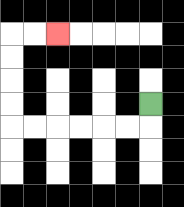{'start': '[6, 4]', 'end': '[2, 1]', 'path_directions': 'D,L,L,L,L,L,L,U,U,U,U,R,R', 'path_coordinates': '[[6, 4], [6, 5], [5, 5], [4, 5], [3, 5], [2, 5], [1, 5], [0, 5], [0, 4], [0, 3], [0, 2], [0, 1], [1, 1], [2, 1]]'}